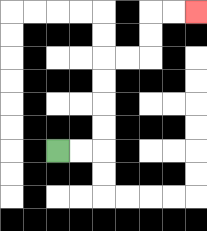{'start': '[2, 6]', 'end': '[8, 0]', 'path_directions': 'R,R,U,U,U,U,R,R,U,U,R,R', 'path_coordinates': '[[2, 6], [3, 6], [4, 6], [4, 5], [4, 4], [4, 3], [4, 2], [5, 2], [6, 2], [6, 1], [6, 0], [7, 0], [8, 0]]'}